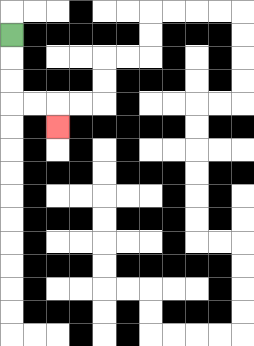{'start': '[0, 1]', 'end': '[2, 5]', 'path_directions': 'D,D,D,R,R,D', 'path_coordinates': '[[0, 1], [0, 2], [0, 3], [0, 4], [1, 4], [2, 4], [2, 5]]'}